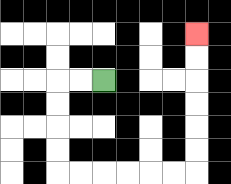{'start': '[4, 3]', 'end': '[8, 1]', 'path_directions': 'L,L,D,D,D,D,R,R,R,R,R,R,U,U,U,U,U,U', 'path_coordinates': '[[4, 3], [3, 3], [2, 3], [2, 4], [2, 5], [2, 6], [2, 7], [3, 7], [4, 7], [5, 7], [6, 7], [7, 7], [8, 7], [8, 6], [8, 5], [8, 4], [8, 3], [8, 2], [8, 1]]'}